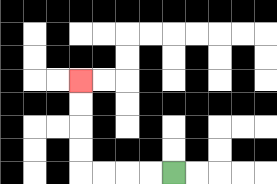{'start': '[7, 7]', 'end': '[3, 3]', 'path_directions': 'L,L,L,L,U,U,U,U', 'path_coordinates': '[[7, 7], [6, 7], [5, 7], [4, 7], [3, 7], [3, 6], [3, 5], [3, 4], [3, 3]]'}